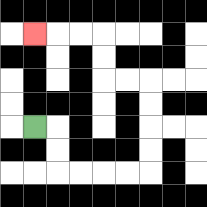{'start': '[1, 5]', 'end': '[1, 1]', 'path_directions': 'R,D,D,R,R,R,R,U,U,U,U,L,L,U,U,L,L,L', 'path_coordinates': '[[1, 5], [2, 5], [2, 6], [2, 7], [3, 7], [4, 7], [5, 7], [6, 7], [6, 6], [6, 5], [6, 4], [6, 3], [5, 3], [4, 3], [4, 2], [4, 1], [3, 1], [2, 1], [1, 1]]'}